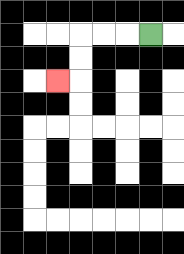{'start': '[6, 1]', 'end': '[2, 3]', 'path_directions': 'L,L,L,D,D,L', 'path_coordinates': '[[6, 1], [5, 1], [4, 1], [3, 1], [3, 2], [3, 3], [2, 3]]'}